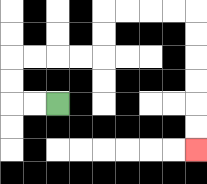{'start': '[2, 4]', 'end': '[8, 6]', 'path_directions': 'L,L,U,U,R,R,R,R,U,U,R,R,R,R,D,D,D,D,D,D', 'path_coordinates': '[[2, 4], [1, 4], [0, 4], [0, 3], [0, 2], [1, 2], [2, 2], [3, 2], [4, 2], [4, 1], [4, 0], [5, 0], [6, 0], [7, 0], [8, 0], [8, 1], [8, 2], [8, 3], [8, 4], [8, 5], [8, 6]]'}